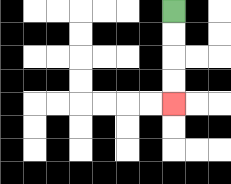{'start': '[7, 0]', 'end': '[7, 4]', 'path_directions': 'D,D,D,D', 'path_coordinates': '[[7, 0], [7, 1], [7, 2], [7, 3], [7, 4]]'}